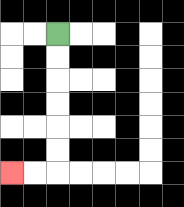{'start': '[2, 1]', 'end': '[0, 7]', 'path_directions': 'D,D,D,D,D,D,L,L', 'path_coordinates': '[[2, 1], [2, 2], [2, 3], [2, 4], [2, 5], [2, 6], [2, 7], [1, 7], [0, 7]]'}